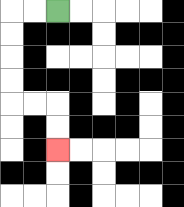{'start': '[2, 0]', 'end': '[2, 6]', 'path_directions': 'L,L,D,D,D,D,R,R,D,D', 'path_coordinates': '[[2, 0], [1, 0], [0, 0], [0, 1], [0, 2], [0, 3], [0, 4], [1, 4], [2, 4], [2, 5], [2, 6]]'}